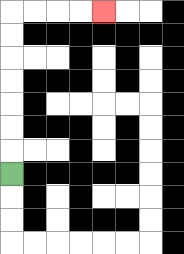{'start': '[0, 7]', 'end': '[4, 0]', 'path_directions': 'U,U,U,U,U,U,U,R,R,R,R', 'path_coordinates': '[[0, 7], [0, 6], [0, 5], [0, 4], [0, 3], [0, 2], [0, 1], [0, 0], [1, 0], [2, 0], [3, 0], [4, 0]]'}